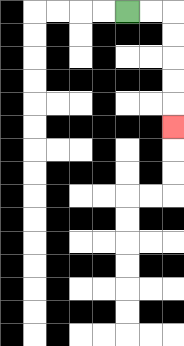{'start': '[5, 0]', 'end': '[7, 5]', 'path_directions': 'R,R,D,D,D,D,D', 'path_coordinates': '[[5, 0], [6, 0], [7, 0], [7, 1], [7, 2], [7, 3], [7, 4], [7, 5]]'}